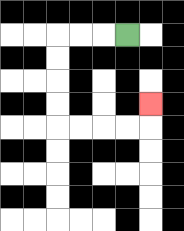{'start': '[5, 1]', 'end': '[6, 4]', 'path_directions': 'L,L,L,D,D,D,D,R,R,R,R,U', 'path_coordinates': '[[5, 1], [4, 1], [3, 1], [2, 1], [2, 2], [2, 3], [2, 4], [2, 5], [3, 5], [4, 5], [5, 5], [6, 5], [6, 4]]'}